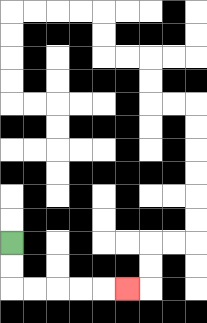{'start': '[0, 10]', 'end': '[5, 12]', 'path_directions': 'D,D,R,R,R,R,R', 'path_coordinates': '[[0, 10], [0, 11], [0, 12], [1, 12], [2, 12], [3, 12], [4, 12], [5, 12]]'}